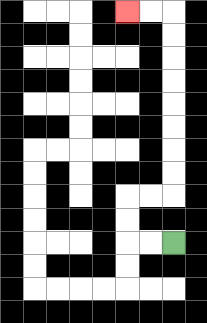{'start': '[7, 10]', 'end': '[5, 0]', 'path_directions': 'L,L,U,U,R,R,U,U,U,U,U,U,U,U,L,L', 'path_coordinates': '[[7, 10], [6, 10], [5, 10], [5, 9], [5, 8], [6, 8], [7, 8], [7, 7], [7, 6], [7, 5], [7, 4], [7, 3], [7, 2], [7, 1], [7, 0], [6, 0], [5, 0]]'}